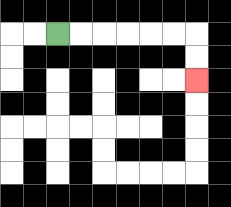{'start': '[2, 1]', 'end': '[8, 3]', 'path_directions': 'R,R,R,R,R,R,D,D', 'path_coordinates': '[[2, 1], [3, 1], [4, 1], [5, 1], [6, 1], [7, 1], [8, 1], [8, 2], [8, 3]]'}